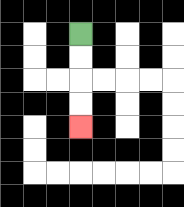{'start': '[3, 1]', 'end': '[3, 5]', 'path_directions': 'D,D,D,D', 'path_coordinates': '[[3, 1], [3, 2], [3, 3], [3, 4], [3, 5]]'}